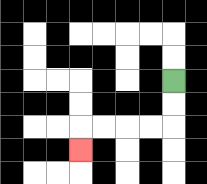{'start': '[7, 3]', 'end': '[3, 6]', 'path_directions': 'D,D,L,L,L,L,D', 'path_coordinates': '[[7, 3], [7, 4], [7, 5], [6, 5], [5, 5], [4, 5], [3, 5], [3, 6]]'}